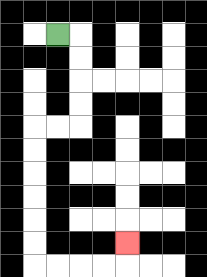{'start': '[2, 1]', 'end': '[5, 10]', 'path_directions': 'R,D,D,D,D,L,L,D,D,D,D,D,D,R,R,R,R,U', 'path_coordinates': '[[2, 1], [3, 1], [3, 2], [3, 3], [3, 4], [3, 5], [2, 5], [1, 5], [1, 6], [1, 7], [1, 8], [1, 9], [1, 10], [1, 11], [2, 11], [3, 11], [4, 11], [5, 11], [5, 10]]'}